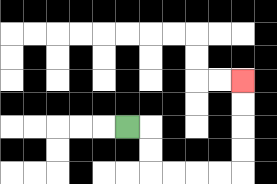{'start': '[5, 5]', 'end': '[10, 3]', 'path_directions': 'R,D,D,R,R,R,R,U,U,U,U', 'path_coordinates': '[[5, 5], [6, 5], [6, 6], [6, 7], [7, 7], [8, 7], [9, 7], [10, 7], [10, 6], [10, 5], [10, 4], [10, 3]]'}